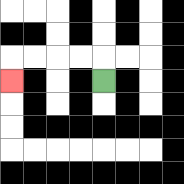{'start': '[4, 3]', 'end': '[0, 3]', 'path_directions': 'U,L,L,L,L,D', 'path_coordinates': '[[4, 3], [4, 2], [3, 2], [2, 2], [1, 2], [0, 2], [0, 3]]'}